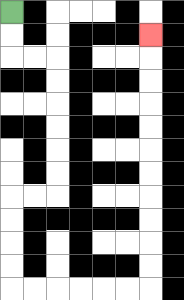{'start': '[0, 0]', 'end': '[6, 1]', 'path_directions': 'D,D,R,R,D,D,D,D,D,D,L,L,D,D,D,D,R,R,R,R,R,R,U,U,U,U,U,U,U,U,U,U,U', 'path_coordinates': '[[0, 0], [0, 1], [0, 2], [1, 2], [2, 2], [2, 3], [2, 4], [2, 5], [2, 6], [2, 7], [2, 8], [1, 8], [0, 8], [0, 9], [0, 10], [0, 11], [0, 12], [1, 12], [2, 12], [3, 12], [4, 12], [5, 12], [6, 12], [6, 11], [6, 10], [6, 9], [6, 8], [6, 7], [6, 6], [6, 5], [6, 4], [6, 3], [6, 2], [6, 1]]'}